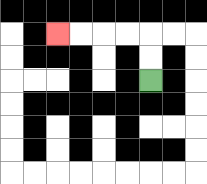{'start': '[6, 3]', 'end': '[2, 1]', 'path_directions': 'U,U,L,L,L,L', 'path_coordinates': '[[6, 3], [6, 2], [6, 1], [5, 1], [4, 1], [3, 1], [2, 1]]'}